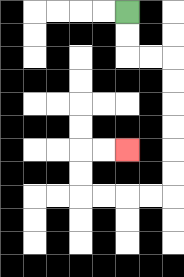{'start': '[5, 0]', 'end': '[5, 6]', 'path_directions': 'D,D,R,R,D,D,D,D,D,D,L,L,L,L,U,U,R,R', 'path_coordinates': '[[5, 0], [5, 1], [5, 2], [6, 2], [7, 2], [7, 3], [7, 4], [7, 5], [7, 6], [7, 7], [7, 8], [6, 8], [5, 8], [4, 8], [3, 8], [3, 7], [3, 6], [4, 6], [5, 6]]'}